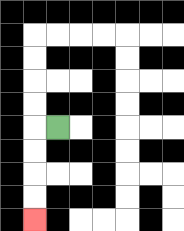{'start': '[2, 5]', 'end': '[1, 9]', 'path_directions': 'L,D,D,D,D', 'path_coordinates': '[[2, 5], [1, 5], [1, 6], [1, 7], [1, 8], [1, 9]]'}